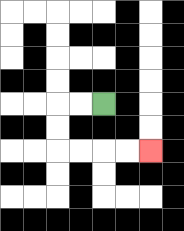{'start': '[4, 4]', 'end': '[6, 6]', 'path_directions': 'L,L,D,D,R,R,R,R', 'path_coordinates': '[[4, 4], [3, 4], [2, 4], [2, 5], [2, 6], [3, 6], [4, 6], [5, 6], [6, 6]]'}